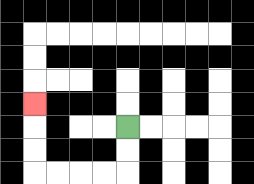{'start': '[5, 5]', 'end': '[1, 4]', 'path_directions': 'D,D,L,L,L,L,U,U,U', 'path_coordinates': '[[5, 5], [5, 6], [5, 7], [4, 7], [3, 7], [2, 7], [1, 7], [1, 6], [1, 5], [1, 4]]'}